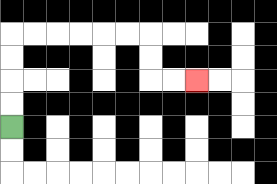{'start': '[0, 5]', 'end': '[8, 3]', 'path_directions': 'U,U,U,U,R,R,R,R,R,R,D,D,R,R', 'path_coordinates': '[[0, 5], [0, 4], [0, 3], [0, 2], [0, 1], [1, 1], [2, 1], [3, 1], [4, 1], [5, 1], [6, 1], [6, 2], [6, 3], [7, 3], [8, 3]]'}